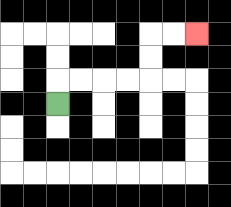{'start': '[2, 4]', 'end': '[8, 1]', 'path_directions': 'U,R,R,R,R,U,U,R,R', 'path_coordinates': '[[2, 4], [2, 3], [3, 3], [4, 3], [5, 3], [6, 3], [6, 2], [6, 1], [7, 1], [8, 1]]'}